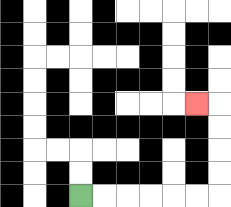{'start': '[3, 8]', 'end': '[8, 4]', 'path_directions': 'R,R,R,R,R,R,U,U,U,U,L', 'path_coordinates': '[[3, 8], [4, 8], [5, 8], [6, 8], [7, 8], [8, 8], [9, 8], [9, 7], [9, 6], [9, 5], [9, 4], [8, 4]]'}